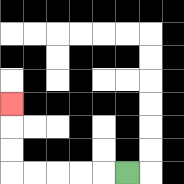{'start': '[5, 7]', 'end': '[0, 4]', 'path_directions': 'L,L,L,L,L,U,U,U', 'path_coordinates': '[[5, 7], [4, 7], [3, 7], [2, 7], [1, 7], [0, 7], [0, 6], [0, 5], [0, 4]]'}